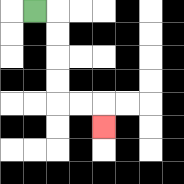{'start': '[1, 0]', 'end': '[4, 5]', 'path_directions': 'R,D,D,D,D,R,R,D', 'path_coordinates': '[[1, 0], [2, 0], [2, 1], [2, 2], [2, 3], [2, 4], [3, 4], [4, 4], [4, 5]]'}